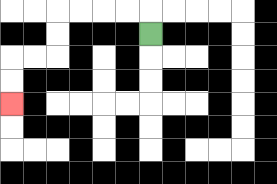{'start': '[6, 1]', 'end': '[0, 4]', 'path_directions': 'U,L,L,L,L,D,D,L,L,D,D', 'path_coordinates': '[[6, 1], [6, 0], [5, 0], [4, 0], [3, 0], [2, 0], [2, 1], [2, 2], [1, 2], [0, 2], [0, 3], [0, 4]]'}